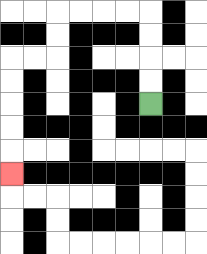{'start': '[6, 4]', 'end': '[0, 7]', 'path_directions': 'U,U,U,U,L,L,L,L,D,D,L,L,D,D,D,D,D', 'path_coordinates': '[[6, 4], [6, 3], [6, 2], [6, 1], [6, 0], [5, 0], [4, 0], [3, 0], [2, 0], [2, 1], [2, 2], [1, 2], [0, 2], [0, 3], [0, 4], [0, 5], [0, 6], [0, 7]]'}